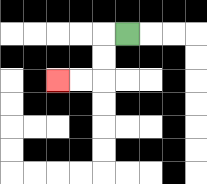{'start': '[5, 1]', 'end': '[2, 3]', 'path_directions': 'L,D,D,L,L', 'path_coordinates': '[[5, 1], [4, 1], [4, 2], [4, 3], [3, 3], [2, 3]]'}